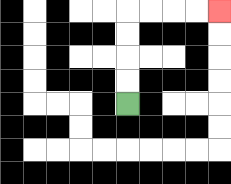{'start': '[5, 4]', 'end': '[9, 0]', 'path_directions': 'U,U,U,U,R,R,R,R', 'path_coordinates': '[[5, 4], [5, 3], [5, 2], [5, 1], [5, 0], [6, 0], [7, 0], [8, 0], [9, 0]]'}